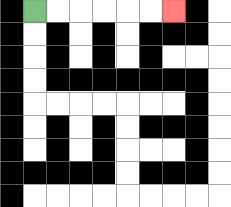{'start': '[1, 0]', 'end': '[7, 0]', 'path_directions': 'R,R,R,R,R,R', 'path_coordinates': '[[1, 0], [2, 0], [3, 0], [4, 0], [5, 0], [6, 0], [7, 0]]'}